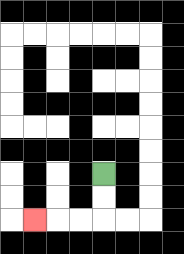{'start': '[4, 7]', 'end': '[1, 9]', 'path_directions': 'D,D,L,L,L', 'path_coordinates': '[[4, 7], [4, 8], [4, 9], [3, 9], [2, 9], [1, 9]]'}